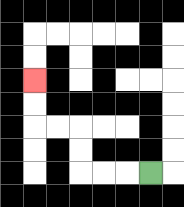{'start': '[6, 7]', 'end': '[1, 3]', 'path_directions': 'L,L,L,U,U,L,L,U,U', 'path_coordinates': '[[6, 7], [5, 7], [4, 7], [3, 7], [3, 6], [3, 5], [2, 5], [1, 5], [1, 4], [1, 3]]'}